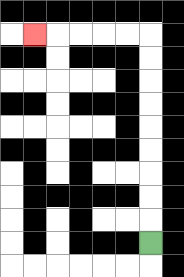{'start': '[6, 10]', 'end': '[1, 1]', 'path_directions': 'U,U,U,U,U,U,U,U,U,L,L,L,L,L', 'path_coordinates': '[[6, 10], [6, 9], [6, 8], [6, 7], [6, 6], [6, 5], [6, 4], [6, 3], [6, 2], [6, 1], [5, 1], [4, 1], [3, 1], [2, 1], [1, 1]]'}